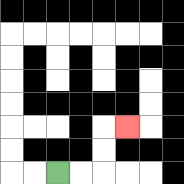{'start': '[2, 7]', 'end': '[5, 5]', 'path_directions': 'R,R,U,U,R', 'path_coordinates': '[[2, 7], [3, 7], [4, 7], [4, 6], [4, 5], [5, 5]]'}